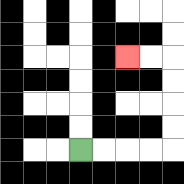{'start': '[3, 6]', 'end': '[5, 2]', 'path_directions': 'R,R,R,R,U,U,U,U,L,L', 'path_coordinates': '[[3, 6], [4, 6], [5, 6], [6, 6], [7, 6], [7, 5], [7, 4], [7, 3], [7, 2], [6, 2], [5, 2]]'}